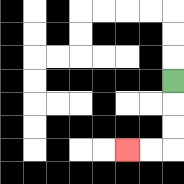{'start': '[7, 3]', 'end': '[5, 6]', 'path_directions': 'D,D,D,L,L', 'path_coordinates': '[[7, 3], [7, 4], [7, 5], [7, 6], [6, 6], [5, 6]]'}